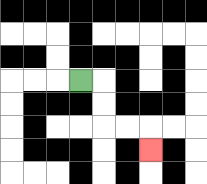{'start': '[3, 3]', 'end': '[6, 6]', 'path_directions': 'R,D,D,R,R,D', 'path_coordinates': '[[3, 3], [4, 3], [4, 4], [4, 5], [5, 5], [6, 5], [6, 6]]'}